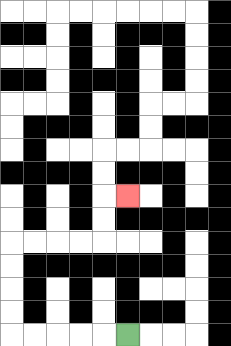{'start': '[5, 14]', 'end': '[5, 8]', 'path_directions': 'L,L,L,L,L,U,U,U,U,R,R,R,R,U,U,R', 'path_coordinates': '[[5, 14], [4, 14], [3, 14], [2, 14], [1, 14], [0, 14], [0, 13], [0, 12], [0, 11], [0, 10], [1, 10], [2, 10], [3, 10], [4, 10], [4, 9], [4, 8], [5, 8]]'}